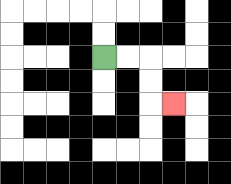{'start': '[4, 2]', 'end': '[7, 4]', 'path_directions': 'R,R,D,D,R', 'path_coordinates': '[[4, 2], [5, 2], [6, 2], [6, 3], [6, 4], [7, 4]]'}